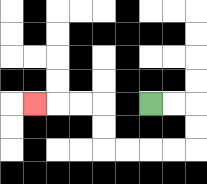{'start': '[6, 4]', 'end': '[1, 4]', 'path_directions': 'R,R,D,D,L,L,L,L,U,U,L,L,L', 'path_coordinates': '[[6, 4], [7, 4], [8, 4], [8, 5], [8, 6], [7, 6], [6, 6], [5, 6], [4, 6], [4, 5], [4, 4], [3, 4], [2, 4], [1, 4]]'}